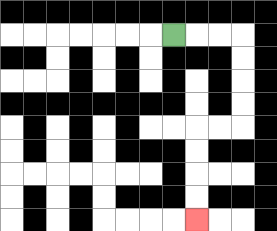{'start': '[7, 1]', 'end': '[8, 9]', 'path_directions': 'R,R,R,D,D,D,D,L,L,D,D,D,D', 'path_coordinates': '[[7, 1], [8, 1], [9, 1], [10, 1], [10, 2], [10, 3], [10, 4], [10, 5], [9, 5], [8, 5], [8, 6], [8, 7], [8, 8], [8, 9]]'}